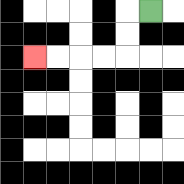{'start': '[6, 0]', 'end': '[1, 2]', 'path_directions': 'L,D,D,L,L,L,L', 'path_coordinates': '[[6, 0], [5, 0], [5, 1], [5, 2], [4, 2], [3, 2], [2, 2], [1, 2]]'}